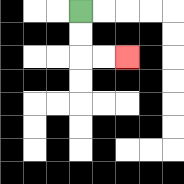{'start': '[3, 0]', 'end': '[5, 2]', 'path_directions': 'D,D,R,R', 'path_coordinates': '[[3, 0], [3, 1], [3, 2], [4, 2], [5, 2]]'}